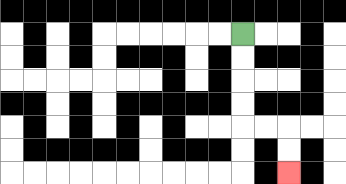{'start': '[10, 1]', 'end': '[12, 7]', 'path_directions': 'D,D,D,D,R,R,D,D', 'path_coordinates': '[[10, 1], [10, 2], [10, 3], [10, 4], [10, 5], [11, 5], [12, 5], [12, 6], [12, 7]]'}